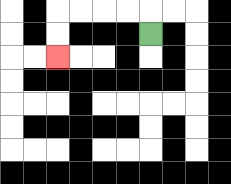{'start': '[6, 1]', 'end': '[2, 2]', 'path_directions': 'U,L,L,L,L,D,D', 'path_coordinates': '[[6, 1], [6, 0], [5, 0], [4, 0], [3, 0], [2, 0], [2, 1], [2, 2]]'}